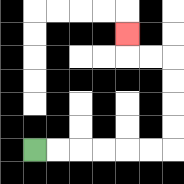{'start': '[1, 6]', 'end': '[5, 1]', 'path_directions': 'R,R,R,R,R,R,U,U,U,U,L,L,U', 'path_coordinates': '[[1, 6], [2, 6], [3, 6], [4, 6], [5, 6], [6, 6], [7, 6], [7, 5], [7, 4], [7, 3], [7, 2], [6, 2], [5, 2], [5, 1]]'}